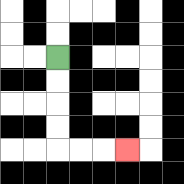{'start': '[2, 2]', 'end': '[5, 6]', 'path_directions': 'D,D,D,D,R,R,R', 'path_coordinates': '[[2, 2], [2, 3], [2, 4], [2, 5], [2, 6], [3, 6], [4, 6], [5, 6]]'}